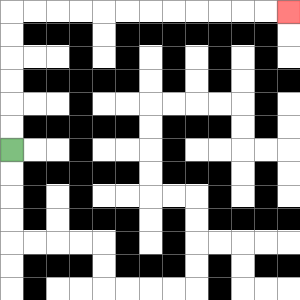{'start': '[0, 6]', 'end': '[12, 0]', 'path_directions': 'U,U,U,U,U,U,R,R,R,R,R,R,R,R,R,R,R,R', 'path_coordinates': '[[0, 6], [0, 5], [0, 4], [0, 3], [0, 2], [0, 1], [0, 0], [1, 0], [2, 0], [3, 0], [4, 0], [5, 0], [6, 0], [7, 0], [8, 0], [9, 0], [10, 0], [11, 0], [12, 0]]'}